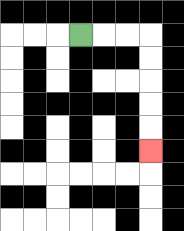{'start': '[3, 1]', 'end': '[6, 6]', 'path_directions': 'R,R,R,D,D,D,D,D', 'path_coordinates': '[[3, 1], [4, 1], [5, 1], [6, 1], [6, 2], [6, 3], [6, 4], [6, 5], [6, 6]]'}